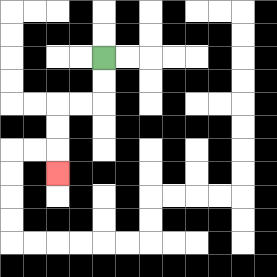{'start': '[4, 2]', 'end': '[2, 7]', 'path_directions': 'D,D,L,L,D,D,D', 'path_coordinates': '[[4, 2], [4, 3], [4, 4], [3, 4], [2, 4], [2, 5], [2, 6], [2, 7]]'}